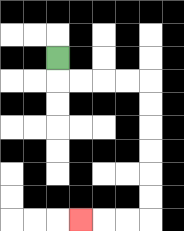{'start': '[2, 2]', 'end': '[3, 9]', 'path_directions': 'D,R,R,R,R,D,D,D,D,D,D,L,L,L', 'path_coordinates': '[[2, 2], [2, 3], [3, 3], [4, 3], [5, 3], [6, 3], [6, 4], [6, 5], [6, 6], [6, 7], [6, 8], [6, 9], [5, 9], [4, 9], [3, 9]]'}